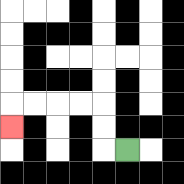{'start': '[5, 6]', 'end': '[0, 5]', 'path_directions': 'L,U,U,L,L,L,L,D', 'path_coordinates': '[[5, 6], [4, 6], [4, 5], [4, 4], [3, 4], [2, 4], [1, 4], [0, 4], [0, 5]]'}